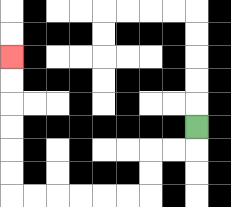{'start': '[8, 5]', 'end': '[0, 2]', 'path_directions': 'D,L,L,D,D,L,L,L,L,L,L,U,U,U,U,U,U', 'path_coordinates': '[[8, 5], [8, 6], [7, 6], [6, 6], [6, 7], [6, 8], [5, 8], [4, 8], [3, 8], [2, 8], [1, 8], [0, 8], [0, 7], [0, 6], [0, 5], [0, 4], [0, 3], [0, 2]]'}